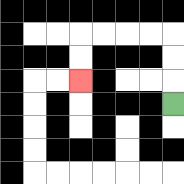{'start': '[7, 4]', 'end': '[3, 3]', 'path_directions': 'U,U,U,L,L,L,L,D,D', 'path_coordinates': '[[7, 4], [7, 3], [7, 2], [7, 1], [6, 1], [5, 1], [4, 1], [3, 1], [3, 2], [3, 3]]'}